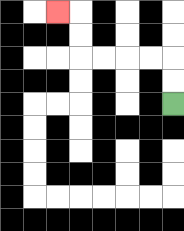{'start': '[7, 4]', 'end': '[2, 0]', 'path_directions': 'U,U,L,L,L,L,U,U,L', 'path_coordinates': '[[7, 4], [7, 3], [7, 2], [6, 2], [5, 2], [4, 2], [3, 2], [3, 1], [3, 0], [2, 0]]'}